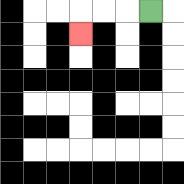{'start': '[6, 0]', 'end': '[3, 1]', 'path_directions': 'L,L,L,D', 'path_coordinates': '[[6, 0], [5, 0], [4, 0], [3, 0], [3, 1]]'}